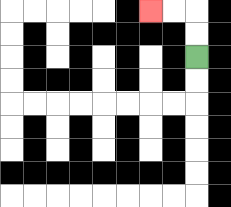{'start': '[8, 2]', 'end': '[6, 0]', 'path_directions': 'U,U,L,L', 'path_coordinates': '[[8, 2], [8, 1], [8, 0], [7, 0], [6, 0]]'}